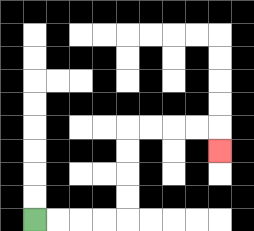{'start': '[1, 9]', 'end': '[9, 6]', 'path_directions': 'R,R,R,R,U,U,U,U,R,R,R,R,D', 'path_coordinates': '[[1, 9], [2, 9], [3, 9], [4, 9], [5, 9], [5, 8], [5, 7], [5, 6], [5, 5], [6, 5], [7, 5], [8, 5], [9, 5], [9, 6]]'}